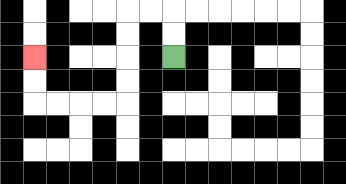{'start': '[7, 2]', 'end': '[1, 2]', 'path_directions': 'U,U,L,L,D,D,D,D,L,L,L,L,U,U', 'path_coordinates': '[[7, 2], [7, 1], [7, 0], [6, 0], [5, 0], [5, 1], [5, 2], [5, 3], [5, 4], [4, 4], [3, 4], [2, 4], [1, 4], [1, 3], [1, 2]]'}